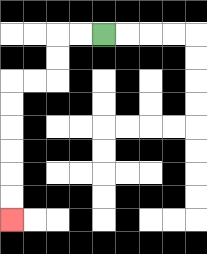{'start': '[4, 1]', 'end': '[0, 9]', 'path_directions': 'L,L,D,D,L,L,D,D,D,D,D,D', 'path_coordinates': '[[4, 1], [3, 1], [2, 1], [2, 2], [2, 3], [1, 3], [0, 3], [0, 4], [0, 5], [0, 6], [0, 7], [0, 8], [0, 9]]'}